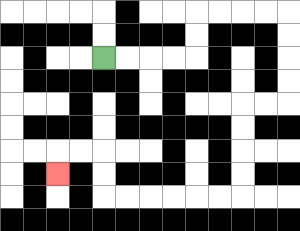{'start': '[4, 2]', 'end': '[2, 7]', 'path_directions': 'R,R,R,R,U,U,R,R,R,R,D,D,D,D,L,L,D,D,D,D,L,L,L,L,L,L,U,U,L,L,D', 'path_coordinates': '[[4, 2], [5, 2], [6, 2], [7, 2], [8, 2], [8, 1], [8, 0], [9, 0], [10, 0], [11, 0], [12, 0], [12, 1], [12, 2], [12, 3], [12, 4], [11, 4], [10, 4], [10, 5], [10, 6], [10, 7], [10, 8], [9, 8], [8, 8], [7, 8], [6, 8], [5, 8], [4, 8], [4, 7], [4, 6], [3, 6], [2, 6], [2, 7]]'}